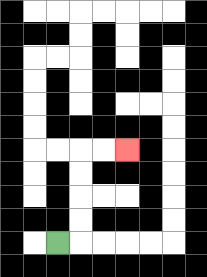{'start': '[2, 10]', 'end': '[5, 6]', 'path_directions': 'R,U,U,U,U,R,R', 'path_coordinates': '[[2, 10], [3, 10], [3, 9], [3, 8], [3, 7], [3, 6], [4, 6], [5, 6]]'}